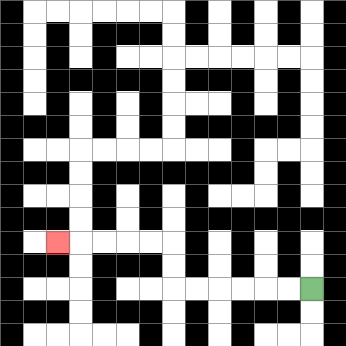{'start': '[13, 12]', 'end': '[2, 10]', 'path_directions': 'L,L,L,L,L,L,U,U,L,L,L,L,L', 'path_coordinates': '[[13, 12], [12, 12], [11, 12], [10, 12], [9, 12], [8, 12], [7, 12], [7, 11], [7, 10], [6, 10], [5, 10], [4, 10], [3, 10], [2, 10]]'}